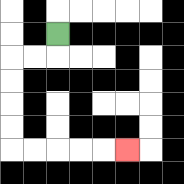{'start': '[2, 1]', 'end': '[5, 6]', 'path_directions': 'D,L,L,D,D,D,D,R,R,R,R,R', 'path_coordinates': '[[2, 1], [2, 2], [1, 2], [0, 2], [0, 3], [0, 4], [0, 5], [0, 6], [1, 6], [2, 6], [3, 6], [4, 6], [5, 6]]'}